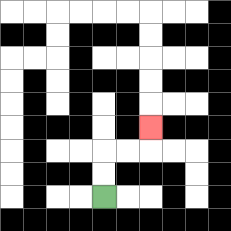{'start': '[4, 8]', 'end': '[6, 5]', 'path_directions': 'U,U,R,R,U', 'path_coordinates': '[[4, 8], [4, 7], [4, 6], [5, 6], [6, 6], [6, 5]]'}